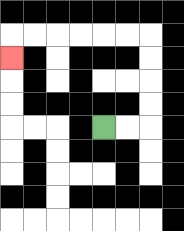{'start': '[4, 5]', 'end': '[0, 2]', 'path_directions': 'R,R,U,U,U,U,L,L,L,L,L,L,D', 'path_coordinates': '[[4, 5], [5, 5], [6, 5], [6, 4], [6, 3], [6, 2], [6, 1], [5, 1], [4, 1], [3, 1], [2, 1], [1, 1], [0, 1], [0, 2]]'}